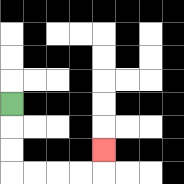{'start': '[0, 4]', 'end': '[4, 6]', 'path_directions': 'D,D,D,R,R,R,R,U', 'path_coordinates': '[[0, 4], [0, 5], [0, 6], [0, 7], [1, 7], [2, 7], [3, 7], [4, 7], [4, 6]]'}